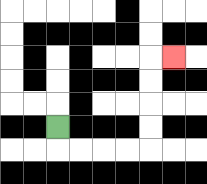{'start': '[2, 5]', 'end': '[7, 2]', 'path_directions': 'D,R,R,R,R,U,U,U,U,R', 'path_coordinates': '[[2, 5], [2, 6], [3, 6], [4, 6], [5, 6], [6, 6], [6, 5], [6, 4], [6, 3], [6, 2], [7, 2]]'}